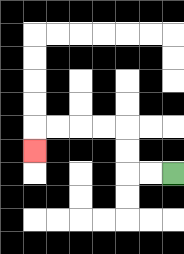{'start': '[7, 7]', 'end': '[1, 6]', 'path_directions': 'L,L,U,U,L,L,L,L,D', 'path_coordinates': '[[7, 7], [6, 7], [5, 7], [5, 6], [5, 5], [4, 5], [3, 5], [2, 5], [1, 5], [1, 6]]'}